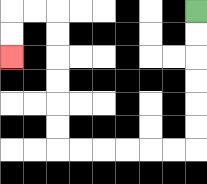{'start': '[8, 0]', 'end': '[0, 2]', 'path_directions': 'D,D,D,D,D,D,L,L,L,L,L,L,U,U,U,U,U,U,L,L,D,D', 'path_coordinates': '[[8, 0], [8, 1], [8, 2], [8, 3], [8, 4], [8, 5], [8, 6], [7, 6], [6, 6], [5, 6], [4, 6], [3, 6], [2, 6], [2, 5], [2, 4], [2, 3], [2, 2], [2, 1], [2, 0], [1, 0], [0, 0], [0, 1], [0, 2]]'}